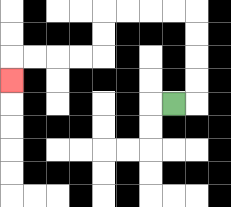{'start': '[7, 4]', 'end': '[0, 3]', 'path_directions': 'R,U,U,U,U,L,L,L,L,D,D,L,L,L,L,D', 'path_coordinates': '[[7, 4], [8, 4], [8, 3], [8, 2], [8, 1], [8, 0], [7, 0], [6, 0], [5, 0], [4, 0], [4, 1], [4, 2], [3, 2], [2, 2], [1, 2], [0, 2], [0, 3]]'}